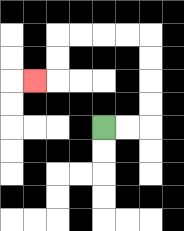{'start': '[4, 5]', 'end': '[1, 3]', 'path_directions': 'R,R,U,U,U,U,L,L,L,L,D,D,L', 'path_coordinates': '[[4, 5], [5, 5], [6, 5], [6, 4], [6, 3], [6, 2], [6, 1], [5, 1], [4, 1], [3, 1], [2, 1], [2, 2], [2, 3], [1, 3]]'}